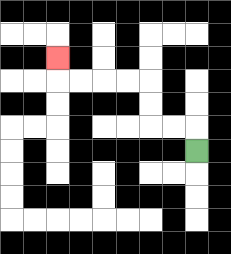{'start': '[8, 6]', 'end': '[2, 2]', 'path_directions': 'U,L,L,U,U,L,L,L,L,U', 'path_coordinates': '[[8, 6], [8, 5], [7, 5], [6, 5], [6, 4], [6, 3], [5, 3], [4, 3], [3, 3], [2, 3], [2, 2]]'}